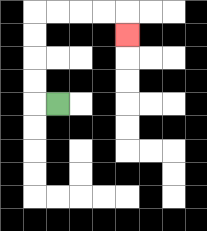{'start': '[2, 4]', 'end': '[5, 1]', 'path_directions': 'L,U,U,U,U,R,R,R,R,D', 'path_coordinates': '[[2, 4], [1, 4], [1, 3], [1, 2], [1, 1], [1, 0], [2, 0], [3, 0], [4, 0], [5, 0], [5, 1]]'}